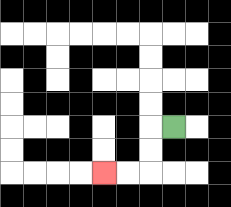{'start': '[7, 5]', 'end': '[4, 7]', 'path_directions': 'L,D,D,L,L', 'path_coordinates': '[[7, 5], [6, 5], [6, 6], [6, 7], [5, 7], [4, 7]]'}